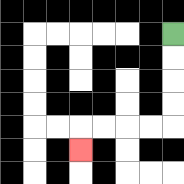{'start': '[7, 1]', 'end': '[3, 6]', 'path_directions': 'D,D,D,D,L,L,L,L,D', 'path_coordinates': '[[7, 1], [7, 2], [7, 3], [7, 4], [7, 5], [6, 5], [5, 5], [4, 5], [3, 5], [3, 6]]'}